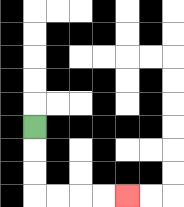{'start': '[1, 5]', 'end': '[5, 8]', 'path_directions': 'D,D,D,R,R,R,R', 'path_coordinates': '[[1, 5], [1, 6], [1, 7], [1, 8], [2, 8], [3, 8], [4, 8], [5, 8]]'}